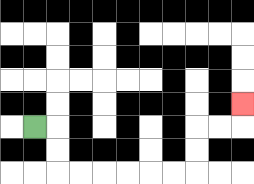{'start': '[1, 5]', 'end': '[10, 4]', 'path_directions': 'R,D,D,R,R,R,R,R,R,U,U,R,R,U', 'path_coordinates': '[[1, 5], [2, 5], [2, 6], [2, 7], [3, 7], [4, 7], [5, 7], [6, 7], [7, 7], [8, 7], [8, 6], [8, 5], [9, 5], [10, 5], [10, 4]]'}